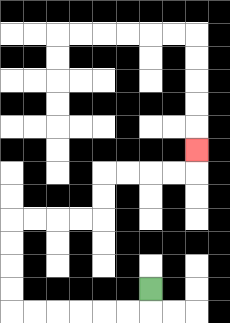{'start': '[6, 12]', 'end': '[8, 6]', 'path_directions': 'D,L,L,L,L,L,L,U,U,U,U,R,R,R,R,U,U,R,R,R,R,U', 'path_coordinates': '[[6, 12], [6, 13], [5, 13], [4, 13], [3, 13], [2, 13], [1, 13], [0, 13], [0, 12], [0, 11], [0, 10], [0, 9], [1, 9], [2, 9], [3, 9], [4, 9], [4, 8], [4, 7], [5, 7], [6, 7], [7, 7], [8, 7], [8, 6]]'}